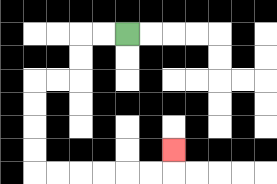{'start': '[5, 1]', 'end': '[7, 6]', 'path_directions': 'L,L,D,D,L,L,D,D,D,D,R,R,R,R,R,R,U', 'path_coordinates': '[[5, 1], [4, 1], [3, 1], [3, 2], [3, 3], [2, 3], [1, 3], [1, 4], [1, 5], [1, 6], [1, 7], [2, 7], [3, 7], [4, 7], [5, 7], [6, 7], [7, 7], [7, 6]]'}